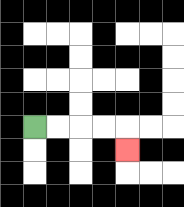{'start': '[1, 5]', 'end': '[5, 6]', 'path_directions': 'R,R,R,R,D', 'path_coordinates': '[[1, 5], [2, 5], [3, 5], [4, 5], [5, 5], [5, 6]]'}